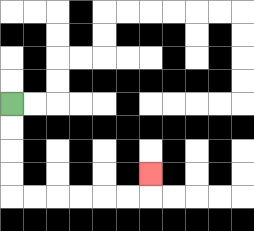{'start': '[0, 4]', 'end': '[6, 7]', 'path_directions': 'D,D,D,D,R,R,R,R,R,R,U', 'path_coordinates': '[[0, 4], [0, 5], [0, 6], [0, 7], [0, 8], [1, 8], [2, 8], [3, 8], [4, 8], [5, 8], [6, 8], [6, 7]]'}